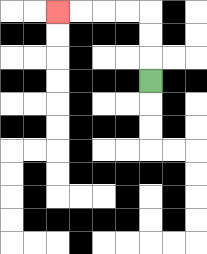{'start': '[6, 3]', 'end': '[2, 0]', 'path_directions': 'U,U,U,L,L,L,L', 'path_coordinates': '[[6, 3], [6, 2], [6, 1], [6, 0], [5, 0], [4, 0], [3, 0], [2, 0]]'}